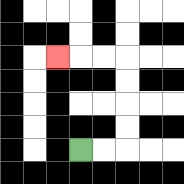{'start': '[3, 6]', 'end': '[2, 2]', 'path_directions': 'R,R,U,U,U,U,L,L,L', 'path_coordinates': '[[3, 6], [4, 6], [5, 6], [5, 5], [5, 4], [5, 3], [5, 2], [4, 2], [3, 2], [2, 2]]'}